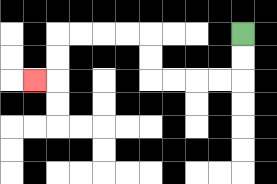{'start': '[10, 1]', 'end': '[1, 3]', 'path_directions': 'D,D,L,L,L,L,U,U,L,L,L,L,D,D,L', 'path_coordinates': '[[10, 1], [10, 2], [10, 3], [9, 3], [8, 3], [7, 3], [6, 3], [6, 2], [6, 1], [5, 1], [4, 1], [3, 1], [2, 1], [2, 2], [2, 3], [1, 3]]'}